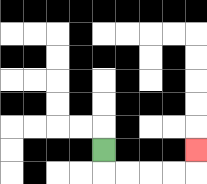{'start': '[4, 6]', 'end': '[8, 6]', 'path_directions': 'D,R,R,R,R,U', 'path_coordinates': '[[4, 6], [4, 7], [5, 7], [6, 7], [7, 7], [8, 7], [8, 6]]'}